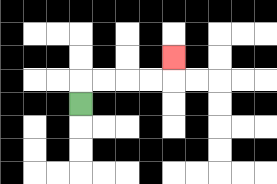{'start': '[3, 4]', 'end': '[7, 2]', 'path_directions': 'U,R,R,R,R,U', 'path_coordinates': '[[3, 4], [3, 3], [4, 3], [5, 3], [6, 3], [7, 3], [7, 2]]'}